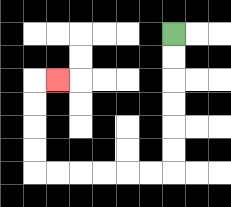{'start': '[7, 1]', 'end': '[2, 3]', 'path_directions': 'D,D,D,D,D,D,L,L,L,L,L,L,U,U,U,U,R', 'path_coordinates': '[[7, 1], [7, 2], [7, 3], [7, 4], [7, 5], [7, 6], [7, 7], [6, 7], [5, 7], [4, 7], [3, 7], [2, 7], [1, 7], [1, 6], [1, 5], [1, 4], [1, 3], [2, 3]]'}